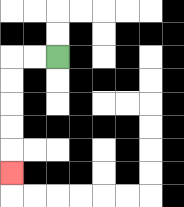{'start': '[2, 2]', 'end': '[0, 7]', 'path_directions': 'L,L,D,D,D,D,D', 'path_coordinates': '[[2, 2], [1, 2], [0, 2], [0, 3], [0, 4], [0, 5], [0, 6], [0, 7]]'}